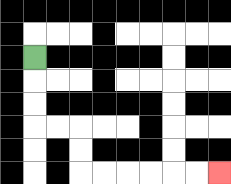{'start': '[1, 2]', 'end': '[9, 7]', 'path_directions': 'D,D,D,R,R,D,D,R,R,R,R,R,R', 'path_coordinates': '[[1, 2], [1, 3], [1, 4], [1, 5], [2, 5], [3, 5], [3, 6], [3, 7], [4, 7], [5, 7], [6, 7], [7, 7], [8, 7], [9, 7]]'}